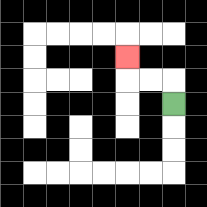{'start': '[7, 4]', 'end': '[5, 2]', 'path_directions': 'U,L,L,U', 'path_coordinates': '[[7, 4], [7, 3], [6, 3], [5, 3], [5, 2]]'}